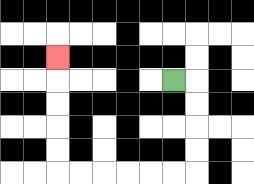{'start': '[7, 3]', 'end': '[2, 2]', 'path_directions': 'R,D,D,D,D,L,L,L,L,L,L,U,U,U,U,U', 'path_coordinates': '[[7, 3], [8, 3], [8, 4], [8, 5], [8, 6], [8, 7], [7, 7], [6, 7], [5, 7], [4, 7], [3, 7], [2, 7], [2, 6], [2, 5], [2, 4], [2, 3], [2, 2]]'}